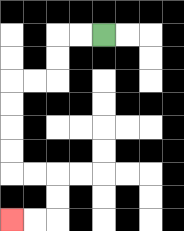{'start': '[4, 1]', 'end': '[0, 9]', 'path_directions': 'L,L,D,D,L,L,D,D,D,D,R,R,D,D,L,L', 'path_coordinates': '[[4, 1], [3, 1], [2, 1], [2, 2], [2, 3], [1, 3], [0, 3], [0, 4], [0, 5], [0, 6], [0, 7], [1, 7], [2, 7], [2, 8], [2, 9], [1, 9], [0, 9]]'}